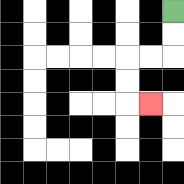{'start': '[7, 0]', 'end': '[6, 4]', 'path_directions': 'D,D,L,L,D,D,R', 'path_coordinates': '[[7, 0], [7, 1], [7, 2], [6, 2], [5, 2], [5, 3], [5, 4], [6, 4]]'}